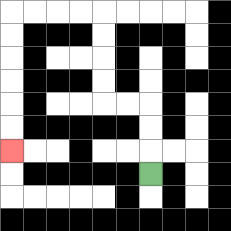{'start': '[6, 7]', 'end': '[0, 6]', 'path_directions': 'U,U,U,L,L,U,U,U,U,L,L,L,L,D,D,D,D,D,D', 'path_coordinates': '[[6, 7], [6, 6], [6, 5], [6, 4], [5, 4], [4, 4], [4, 3], [4, 2], [4, 1], [4, 0], [3, 0], [2, 0], [1, 0], [0, 0], [0, 1], [0, 2], [0, 3], [0, 4], [0, 5], [0, 6]]'}